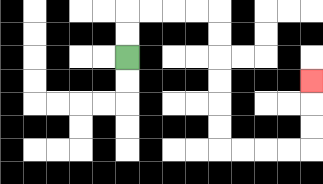{'start': '[5, 2]', 'end': '[13, 3]', 'path_directions': 'U,U,R,R,R,R,D,D,D,D,D,D,R,R,R,R,U,U,U', 'path_coordinates': '[[5, 2], [5, 1], [5, 0], [6, 0], [7, 0], [8, 0], [9, 0], [9, 1], [9, 2], [9, 3], [9, 4], [9, 5], [9, 6], [10, 6], [11, 6], [12, 6], [13, 6], [13, 5], [13, 4], [13, 3]]'}